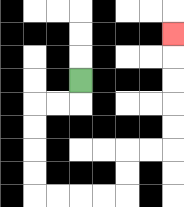{'start': '[3, 3]', 'end': '[7, 1]', 'path_directions': 'D,L,L,D,D,D,D,R,R,R,R,U,U,R,R,U,U,U,U,U', 'path_coordinates': '[[3, 3], [3, 4], [2, 4], [1, 4], [1, 5], [1, 6], [1, 7], [1, 8], [2, 8], [3, 8], [4, 8], [5, 8], [5, 7], [5, 6], [6, 6], [7, 6], [7, 5], [7, 4], [7, 3], [7, 2], [7, 1]]'}